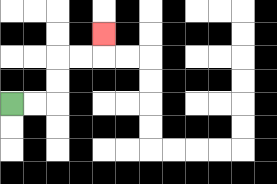{'start': '[0, 4]', 'end': '[4, 1]', 'path_directions': 'R,R,U,U,R,R,U', 'path_coordinates': '[[0, 4], [1, 4], [2, 4], [2, 3], [2, 2], [3, 2], [4, 2], [4, 1]]'}